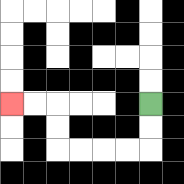{'start': '[6, 4]', 'end': '[0, 4]', 'path_directions': 'D,D,L,L,L,L,U,U,L,L', 'path_coordinates': '[[6, 4], [6, 5], [6, 6], [5, 6], [4, 6], [3, 6], [2, 6], [2, 5], [2, 4], [1, 4], [0, 4]]'}